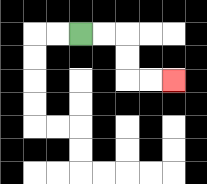{'start': '[3, 1]', 'end': '[7, 3]', 'path_directions': 'R,R,D,D,R,R', 'path_coordinates': '[[3, 1], [4, 1], [5, 1], [5, 2], [5, 3], [6, 3], [7, 3]]'}